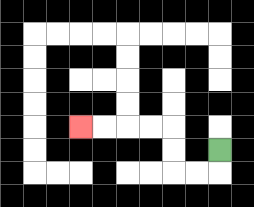{'start': '[9, 6]', 'end': '[3, 5]', 'path_directions': 'D,L,L,U,U,L,L,L,L', 'path_coordinates': '[[9, 6], [9, 7], [8, 7], [7, 7], [7, 6], [7, 5], [6, 5], [5, 5], [4, 5], [3, 5]]'}